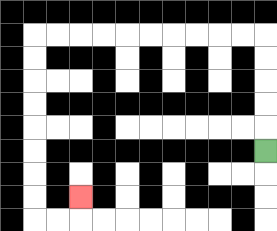{'start': '[11, 6]', 'end': '[3, 8]', 'path_directions': 'U,U,U,U,U,L,L,L,L,L,L,L,L,L,L,D,D,D,D,D,D,D,D,R,R,U', 'path_coordinates': '[[11, 6], [11, 5], [11, 4], [11, 3], [11, 2], [11, 1], [10, 1], [9, 1], [8, 1], [7, 1], [6, 1], [5, 1], [4, 1], [3, 1], [2, 1], [1, 1], [1, 2], [1, 3], [1, 4], [1, 5], [1, 6], [1, 7], [1, 8], [1, 9], [2, 9], [3, 9], [3, 8]]'}